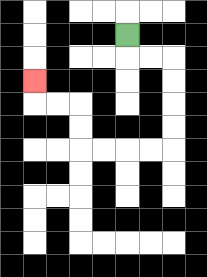{'start': '[5, 1]', 'end': '[1, 3]', 'path_directions': 'D,R,R,D,D,D,D,L,L,L,L,U,U,L,L,U', 'path_coordinates': '[[5, 1], [5, 2], [6, 2], [7, 2], [7, 3], [7, 4], [7, 5], [7, 6], [6, 6], [5, 6], [4, 6], [3, 6], [3, 5], [3, 4], [2, 4], [1, 4], [1, 3]]'}